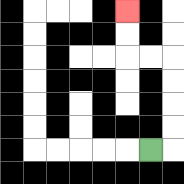{'start': '[6, 6]', 'end': '[5, 0]', 'path_directions': 'R,U,U,U,U,L,L,U,U', 'path_coordinates': '[[6, 6], [7, 6], [7, 5], [7, 4], [7, 3], [7, 2], [6, 2], [5, 2], [5, 1], [5, 0]]'}